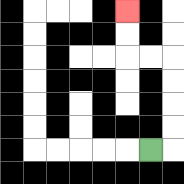{'start': '[6, 6]', 'end': '[5, 0]', 'path_directions': 'R,U,U,U,U,L,L,U,U', 'path_coordinates': '[[6, 6], [7, 6], [7, 5], [7, 4], [7, 3], [7, 2], [6, 2], [5, 2], [5, 1], [5, 0]]'}